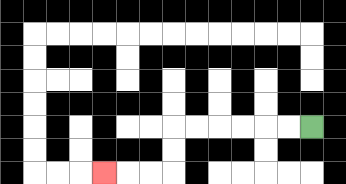{'start': '[13, 5]', 'end': '[4, 7]', 'path_directions': 'L,L,L,L,L,L,D,D,L,L,L', 'path_coordinates': '[[13, 5], [12, 5], [11, 5], [10, 5], [9, 5], [8, 5], [7, 5], [7, 6], [7, 7], [6, 7], [5, 7], [4, 7]]'}